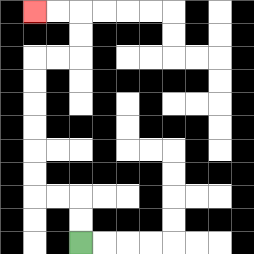{'start': '[3, 10]', 'end': '[1, 0]', 'path_directions': 'U,U,L,L,U,U,U,U,U,U,R,R,U,U,L,L', 'path_coordinates': '[[3, 10], [3, 9], [3, 8], [2, 8], [1, 8], [1, 7], [1, 6], [1, 5], [1, 4], [1, 3], [1, 2], [2, 2], [3, 2], [3, 1], [3, 0], [2, 0], [1, 0]]'}